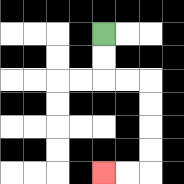{'start': '[4, 1]', 'end': '[4, 7]', 'path_directions': 'D,D,R,R,D,D,D,D,L,L', 'path_coordinates': '[[4, 1], [4, 2], [4, 3], [5, 3], [6, 3], [6, 4], [6, 5], [6, 6], [6, 7], [5, 7], [4, 7]]'}